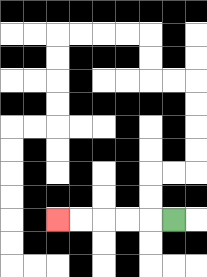{'start': '[7, 9]', 'end': '[2, 9]', 'path_directions': 'L,L,L,L,L', 'path_coordinates': '[[7, 9], [6, 9], [5, 9], [4, 9], [3, 9], [2, 9]]'}